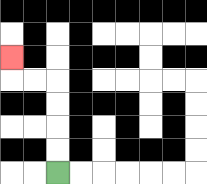{'start': '[2, 7]', 'end': '[0, 2]', 'path_directions': 'U,U,U,U,L,L,U', 'path_coordinates': '[[2, 7], [2, 6], [2, 5], [2, 4], [2, 3], [1, 3], [0, 3], [0, 2]]'}